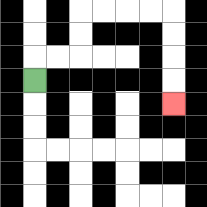{'start': '[1, 3]', 'end': '[7, 4]', 'path_directions': 'U,R,R,U,U,R,R,R,R,D,D,D,D', 'path_coordinates': '[[1, 3], [1, 2], [2, 2], [3, 2], [3, 1], [3, 0], [4, 0], [5, 0], [6, 0], [7, 0], [7, 1], [7, 2], [7, 3], [7, 4]]'}